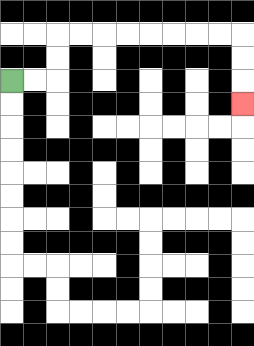{'start': '[0, 3]', 'end': '[10, 4]', 'path_directions': 'R,R,U,U,R,R,R,R,R,R,R,R,D,D,D', 'path_coordinates': '[[0, 3], [1, 3], [2, 3], [2, 2], [2, 1], [3, 1], [4, 1], [5, 1], [6, 1], [7, 1], [8, 1], [9, 1], [10, 1], [10, 2], [10, 3], [10, 4]]'}